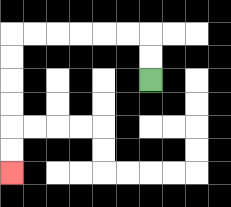{'start': '[6, 3]', 'end': '[0, 7]', 'path_directions': 'U,U,L,L,L,L,L,L,D,D,D,D,D,D', 'path_coordinates': '[[6, 3], [6, 2], [6, 1], [5, 1], [4, 1], [3, 1], [2, 1], [1, 1], [0, 1], [0, 2], [0, 3], [0, 4], [0, 5], [0, 6], [0, 7]]'}